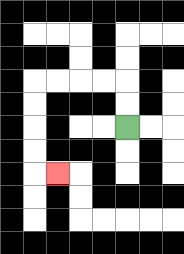{'start': '[5, 5]', 'end': '[2, 7]', 'path_directions': 'U,U,L,L,L,L,D,D,D,D,R', 'path_coordinates': '[[5, 5], [5, 4], [5, 3], [4, 3], [3, 3], [2, 3], [1, 3], [1, 4], [1, 5], [1, 6], [1, 7], [2, 7]]'}